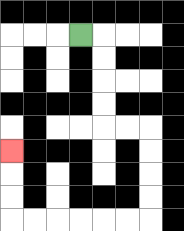{'start': '[3, 1]', 'end': '[0, 6]', 'path_directions': 'R,D,D,D,D,R,R,D,D,D,D,L,L,L,L,L,L,U,U,U', 'path_coordinates': '[[3, 1], [4, 1], [4, 2], [4, 3], [4, 4], [4, 5], [5, 5], [6, 5], [6, 6], [6, 7], [6, 8], [6, 9], [5, 9], [4, 9], [3, 9], [2, 9], [1, 9], [0, 9], [0, 8], [0, 7], [0, 6]]'}